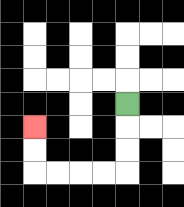{'start': '[5, 4]', 'end': '[1, 5]', 'path_directions': 'D,D,D,L,L,L,L,U,U', 'path_coordinates': '[[5, 4], [5, 5], [5, 6], [5, 7], [4, 7], [3, 7], [2, 7], [1, 7], [1, 6], [1, 5]]'}